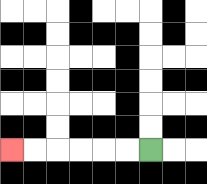{'start': '[6, 6]', 'end': '[0, 6]', 'path_directions': 'L,L,L,L,L,L', 'path_coordinates': '[[6, 6], [5, 6], [4, 6], [3, 6], [2, 6], [1, 6], [0, 6]]'}